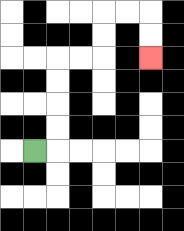{'start': '[1, 6]', 'end': '[6, 2]', 'path_directions': 'R,U,U,U,U,R,R,U,U,R,R,D,D', 'path_coordinates': '[[1, 6], [2, 6], [2, 5], [2, 4], [2, 3], [2, 2], [3, 2], [4, 2], [4, 1], [4, 0], [5, 0], [6, 0], [6, 1], [6, 2]]'}